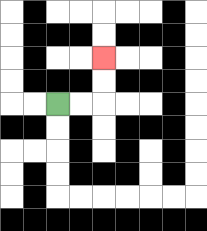{'start': '[2, 4]', 'end': '[4, 2]', 'path_directions': 'R,R,U,U', 'path_coordinates': '[[2, 4], [3, 4], [4, 4], [4, 3], [4, 2]]'}